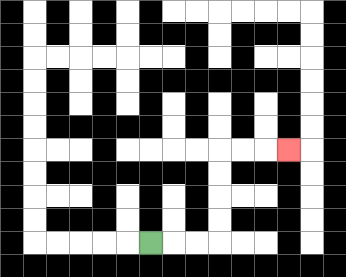{'start': '[6, 10]', 'end': '[12, 6]', 'path_directions': 'R,R,R,U,U,U,U,R,R,R', 'path_coordinates': '[[6, 10], [7, 10], [8, 10], [9, 10], [9, 9], [9, 8], [9, 7], [9, 6], [10, 6], [11, 6], [12, 6]]'}